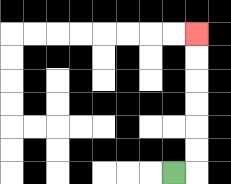{'start': '[7, 7]', 'end': '[8, 1]', 'path_directions': 'R,U,U,U,U,U,U', 'path_coordinates': '[[7, 7], [8, 7], [8, 6], [8, 5], [8, 4], [8, 3], [8, 2], [8, 1]]'}